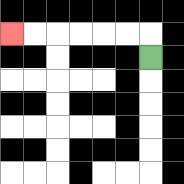{'start': '[6, 2]', 'end': '[0, 1]', 'path_directions': 'U,L,L,L,L,L,L', 'path_coordinates': '[[6, 2], [6, 1], [5, 1], [4, 1], [3, 1], [2, 1], [1, 1], [0, 1]]'}